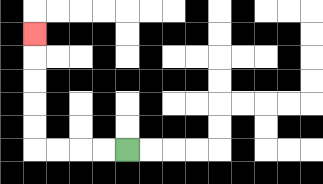{'start': '[5, 6]', 'end': '[1, 1]', 'path_directions': 'L,L,L,L,U,U,U,U,U', 'path_coordinates': '[[5, 6], [4, 6], [3, 6], [2, 6], [1, 6], [1, 5], [1, 4], [1, 3], [1, 2], [1, 1]]'}